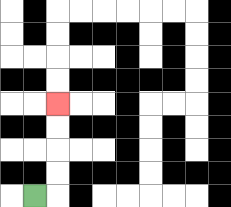{'start': '[1, 8]', 'end': '[2, 4]', 'path_directions': 'R,U,U,U,U', 'path_coordinates': '[[1, 8], [2, 8], [2, 7], [2, 6], [2, 5], [2, 4]]'}